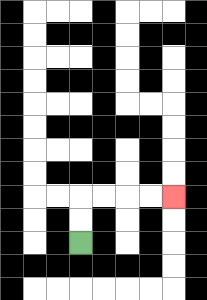{'start': '[3, 10]', 'end': '[7, 8]', 'path_directions': 'U,U,R,R,R,R', 'path_coordinates': '[[3, 10], [3, 9], [3, 8], [4, 8], [5, 8], [6, 8], [7, 8]]'}